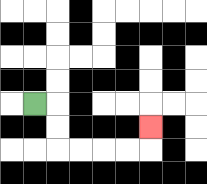{'start': '[1, 4]', 'end': '[6, 5]', 'path_directions': 'R,D,D,R,R,R,R,U', 'path_coordinates': '[[1, 4], [2, 4], [2, 5], [2, 6], [3, 6], [4, 6], [5, 6], [6, 6], [6, 5]]'}